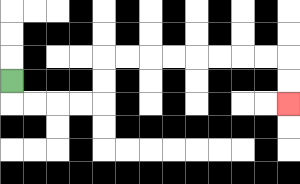{'start': '[0, 3]', 'end': '[12, 4]', 'path_directions': 'D,R,R,R,R,U,U,R,R,R,R,R,R,R,R,D,D', 'path_coordinates': '[[0, 3], [0, 4], [1, 4], [2, 4], [3, 4], [4, 4], [4, 3], [4, 2], [5, 2], [6, 2], [7, 2], [8, 2], [9, 2], [10, 2], [11, 2], [12, 2], [12, 3], [12, 4]]'}